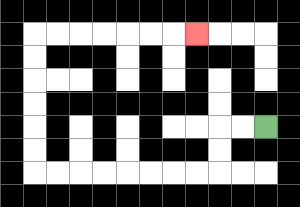{'start': '[11, 5]', 'end': '[8, 1]', 'path_directions': 'L,L,D,D,L,L,L,L,L,L,L,L,U,U,U,U,U,U,R,R,R,R,R,R,R', 'path_coordinates': '[[11, 5], [10, 5], [9, 5], [9, 6], [9, 7], [8, 7], [7, 7], [6, 7], [5, 7], [4, 7], [3, 7], [2, 7], [1, 7], [1, 6], [1, 5], [1, 4], [1, 3], [1, 2], [1, 1], [2, 1], [3, 1], [4, 1], [5, 1], [6, 1], [7, 1], [8, 1]]'}